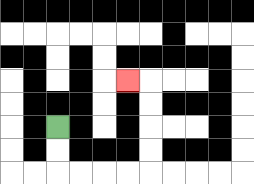{'start': '[2, 5]', 'end': '[5, 3]', 'path_directions': 'D,D,R,R,R,R,U,U,U,U,L', 'path_coordinates': '[[2, 5], [2, 6], [2, 7], [3, 7], [4, 7], [5, 7], [6, 7], [6, 6], [6, 5], [6, 4], [6, 3], [5, 3]]'}